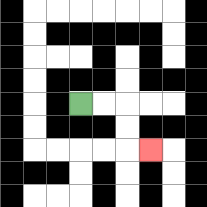{'start': '[3, 4]', 'end': '[6, 6]', 'path_directions': 'R,R,D,D,R', 'path_coordinates': '[[3, 4], [4, 4], [5, 4], [5, 5], [5, 6], [6, 6]]'}